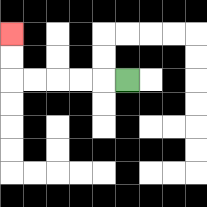{'start': '[5, 3]', 'end': '[0, 1]', 'path_directions': 'L,L,L,L,L,U,U', 'path_coordinates': '[[5, 3], [4, 3], [3, 3], [2, 3], [1, 3], [0, 3], [0, 2], [0, 1]]'}